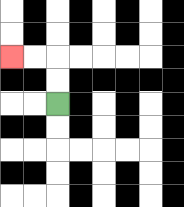{'start': '[2, 4]', 'end': '[0, 2]', 'path_directions': 'U,U,L,L', 'path_coordinates': '[[2, 4], [2, 3], [2, 2], [1, 2], [0, 2]]'}